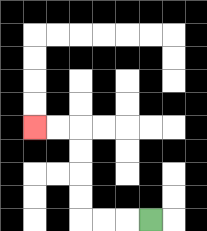{'start': '[6, 9]', 'end': '[1, 5]', 'path_directions': 'L,L,L,U,U,U,U,L,L', 'path_coordinates': '[[6, 9], [5, 9], [4, 9], [3, 9], [3, 8], [3, 7], [3, 6], [3, 5], [2, 5], [1, 5]]'}